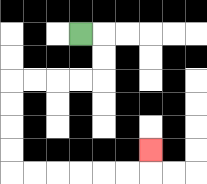{'start': '[3, 1]', 'end': '[6, 6]', 'path_directions': 'R,D,D,L,L,L,L,D,D,D,D,R,R,R,R,R,R,U', 'path_coordinates': '[[3, 1], [4, 1], [4, 2], [4, 3], [3, 3], [2, 3], [1, 3], [0, 3], [0, 4], [0, 5], [0, 6], [0, 7], [1, 7], [2, 7], [3, 7], [4, 7], [5, 7], [6, 7], [6, 6]]'}